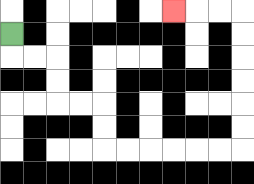{'start': '[0, 1]', 'end': '[7, 0]', 'path_directions': 'D,R,R,D,D,R,R,D,D,R,R,R,R,R,R,U,U,U,U,U,U,L,L,L', 'path_coordinates': '[[0, 1], [0, 2], [1, 2], [2, 2], [2, 3], [2, 4], [3, 4], [4, 4], [4, 5], [4, 6], [5, 6], [6, 6], [7, 6], [8, 6], [9, 6], [10, 6], [10, 5], [10, 4], [10, 3], [10, 2], [10, 1], [10, 0], [9, 0], [8, 0], [7, 0]]'}